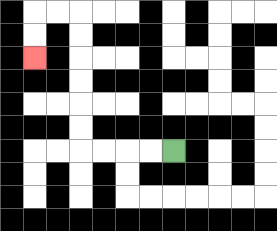{'start': '[7, 6]', 'end': '[1, 2]', 'path_directions': 'L,L,L,L,U,U,U,U,U,U,L,L,D,D', 'path_coordinates': '[[7, 6], [6, 6], [5, 6], [4, 6], [3, 6], [3, 5], [3, 4], [3, 3], [3, 2], [3, 1], [3, 0], [2, 0], [1, 0], [1, 1], [1, 2]]'}